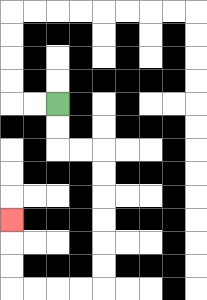{'start': '[2, 4]', 'end': '[0, 9]', 'path_directions': 'D,D,R,R,D,D,D,D,D,D,L,L,L,L,U,U,U', 'path_coordinates': '[[2, 4], [2, 5], [2, 6], [3, 6], [4, 6], [4, 7], [4, 8], [4, 9], [4, 10], [4, 11], [4, 12], [3, 12], [2, 12], [1, 12], [0, 12], [0, 11], [0, 10], [0, 9]]'}